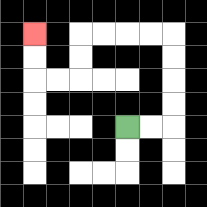{'start': '[5, 5]', 'end': '[1, 1]', 'path_directions': 'R,R,U,U,U,U,L,L,L,L,D,D,L,L,U,U', 'path_coordinates': '[[5, 5], [6, 5], [7, 5], [7, 4], [7, 3], [7, 2], [7, 1], [6, 1], [5, 1], [4, 1], [3, 1], [3, 2], [3, 3], [2, 3], [1, 3], [1, 2], [1, 1]]'}